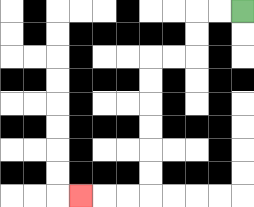{'start': '[10, 0]', 'end': '[3, 8]', 'path_directions': 'L,L,D,D,L,L,D,D,D,D,D,D,L,L,L', 'path_coordinates': '[[10, 0], [9, 0], [8, 0], [8, 1], [8, 2], [7, 2], [6, 2], [6, 3], [6, 4], [6, 5], [6, 6], [6, 7], [6, 8], [5, 8], [4, 8], [3, 8]]'}